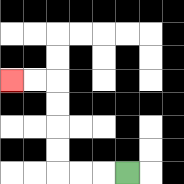{'start': '[5, 7]', 'end': '[0, 3]', 'path_directions': 'L,L,L,U,U,U,U,L,L', 'path_coordinates': '[[5, 7], [4, 7], [3, 7], [2, 7], [2, 6], [2, 5], [2, 4], [2, 3], [1, 3], [0, 3]]'}